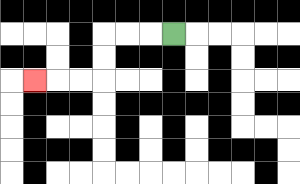{'start': '[7, 1]', 'end': '[1, 3]', 'path_directions': 'L,L,L,D,D,L,L,L', 'path_coordinates': '[[7, 1], [6, 1], [5, 1], [4, 1], [4, 2], [4, 3], [3, 3], [2, 3], [1, 3]]'}